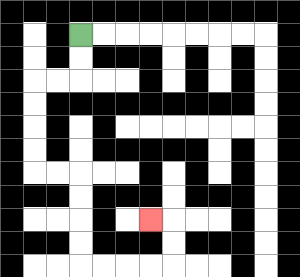{'start': '[3, 1]', 'end': '[6, 9]', 'path_directions': 'D,D,L,L,D,D,D,D,R,R,D,D,D,D,R,R,R,R,U,U,L', 'path_coordinates': '[[3, 1], [3, 2], [3, 3], [2, 3], [1, 3], [1, 4], [1, 5], [1, 6], [1, 7], [2, 7], [3, 7], [3, 8], [3, 9], [3, 10], [3, 11], [4, 11], [5, 11], [6, 11], [7, 11], [7, 10], [7, 9], [6, 9]]'}